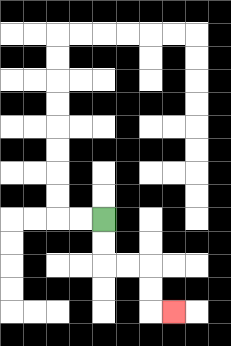{'start': '[4, 9]', 'end': '[7, 13]', 'path_directions': 'D,D,R,R,D,D,R', 'path_coordinates': '[[4, 9], [4, 10], [4, 11], [5, 11], [6, 11], [6, 12], [6, 13], [7, 13]]'}